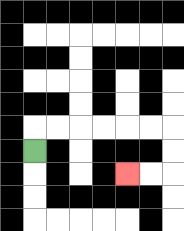{'start': '[1, 6]', 'end': '[5, 7]', 'path_directions': 'U,R,R,R,R,R,R,D,D,L,L', 'path_coordinates': '[[1, 6], [1, 5], [2, 5], [3, 5], [4, 5], [5, 5], [6, 5], [7, 5], [7, 6], [7, 7], [6, 7], [5, 7]]'}